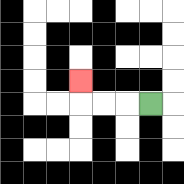{'start': '[6, 4]', 'end': '[3, 3]', 'path_directions': 'L,L,L,U', 'path_coordinates': '[[6, 4], [5, 4], [4, 4], [3, 4], [3, 3]]'}